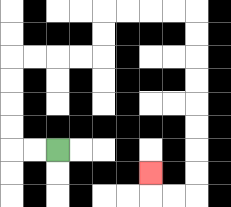{'start': '[2, 6]', 'end': '[6, 7]', 'path_directions': 'L,L,U,U,U,U,R,R,R,R,U,U,R,R,R,R,D,D,D,D,D,D,D,D,L,L,U', 'path_coordinates': '[[2, 6], [1, 6], [0, 6], [0, 5], [0, 4], [0, 3], [0, 2], [1, 2], [2, 2], [3, 2], [4, 2], [4, 1], [4, 0], [5, 0], [6, 0], [7, 0], [8, 0], [8, 1], [8, 2], [8, 3], [8, 4], [8, 5], [8, 6], [8, 7], [8, 8], [7, 8], [6, 8], [6, 7]]'}